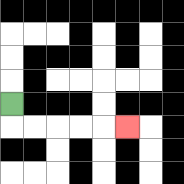{'start': '[0, 4]', 'end': '[5, 5]', 'path_directions': 'D,R,R,R,R,R', 'path_coordinates': '[[0, 4], [0, 5], [1, 5], [2, 5], [3, 5], [4, 5], [5, 5]]'}